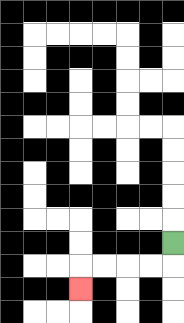{'start': '[7, 10]', 'end': '[3, 12]', 'path_directions': 'D,L,L,L,L,D', 'path_coordinates': '[[7, 10], [7, 11], [6, 11], [5, 11], [4, 11], [3, 11], [3, 12]]'}